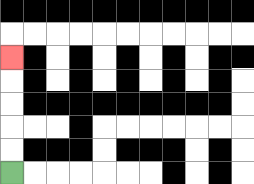{'start': '[0, 7]', 'end': '[0, 2]', 'path_directions': 'U,U,U,U,U', 'path_coordinates': '[[0, 7], [0, 6], [0, 5], [0, 4], [0, 3], [0, 2]]'}